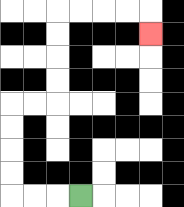{'start': '[3, 8]', 'end': '[6, 1]', 'path_directions': 'L,L,L,U,U,U,U,R,R,U,U,U,U,R,R,R,R,D', 'path_coordinates': '[[3, 8], [2, 8], [1, 8], [0, 8], [0, 7], [0, 6], [0, 5], [0, 4], [1, 4], [2, 4], [2, 3], [2, 2], [2, 1], [2, 0], [3, 0], [4, 0], [5, 0], [6, 0], [6, 1]]'}